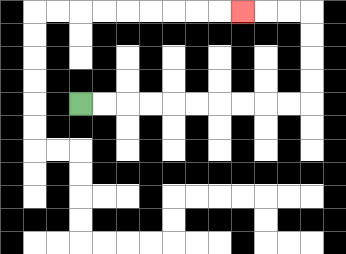{'start': '[3, 4]', 'end': '[10, 0]', 'path_directions': 'R,R,R,R,R,R,R,R,R,R,U,U,U,U,L,L,L', 'path_coordinates': '[[3, 4], [4, 4], [5, 4], [6, 4], [7, 4], [8, 4], [9, 4], [10, 4], [11, 4], [12, 4], [13, 4], [13, 3], [13, 2], [13, 1], [13, 0], [12, 0], [11, 0], [10, 0]]'}